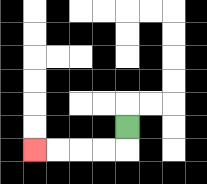{'start': '[5, 5]', 'end': '[1, 6]', 'path_directions': 'D,L,L,L,L', 'path_coordinates': '[[5, 5], [5, 6], [4, 6], [3, 6], [2, 6], [1, 6]]'}